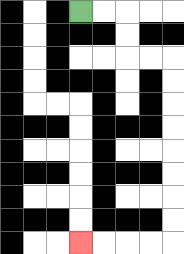{'start': '[3, 0]', 'end': '[3, 10]', 'path_directions': 'R,R,D,D,R,R,D,D,D,D,D,D,D,D,L,L,L,L', 'path_coordinates': '[[3, 0], [4, 0], [5, 0], [5, 1], [5, 2], [6, 2], [7, 2], [7, 3], [7, 4], [7, 5], [7, 6], [7, 7], [7, 8], [7, 9], [7, 10], [6, 10], [5, 10], [4, 10], [3, 10]]'}